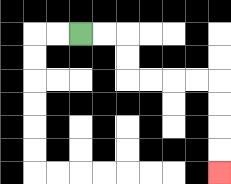{'start': '[3, 1]', 'end': '[9, 7]', 'path_directions': 'R,R,D,D,R,R,R,R,D,D,D,D', 'path_coordinates': '[[3, 1], [4, 1], [5, 1], [5, 2], [5, 3], [6, 3], [7, 3], [8, 3], [9, 3], [9, 4], [9, 5], [9, 6], [9, 7]]'}